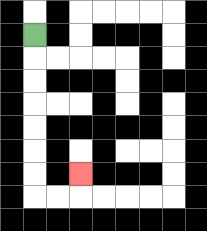{'start': '[1, 1]', 'end': '[3, 7]', 'path_directions': 'D,D,D,D,D,D,D,R,R,U', 'path_coordinates': '[[1, 1], [1, 2], [1, 3], [1, 4], [1, 5], [1, 6], [1, 7], [1, 8], [2, 8], [3, 8], [3, 7]]'}